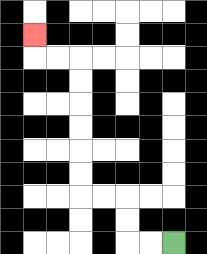{'start': '[7, 10]', 'end': '[1, 1]', 'path_directions': 'L,L,U,U,L,L,U,U,U,U,U,U,L,L,U', 'path_coordinates': '[[7, 10], [6, 10], [5, 10], [5, 9], [5, 8], [4, 8], [3, 8], [3, 7], [3, 6], [3, 5], [3, 4], [3, 3], [3, 2], [2, 2], [1, 2], [1, 1]]'}